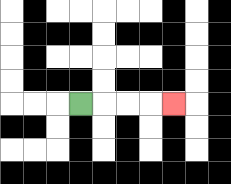{'start': '[3, 4]', 'end': '[7, 4]', 'path_directions': 'R,R,R,R', 'path_coordinates': '[[3, 4], [4, 4], [5, 4], [6, 4], [7, 4]]'}